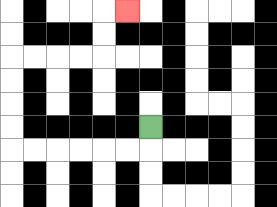{'start': '[6, 5]', 'end': '[5, 0]', 'path_directions': 'D,L,L,L,L,L,L,U,U,U,U,R,R,R,R,U,U,R', 'path_coordinates': '[[6, 5], [6, 6], [5, 6], [4, 6], [3, 6], [2, 6], [1, 6], [0, 6], [0, 5], [0, 4], [0, 3], [0, 2], [1, 2], [2, 2], [3, 2], [4, 2], [4, 1], [4, 0], [5, 0]]'}